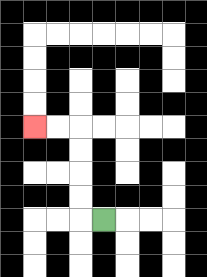{'start': '[4, 9]', 'end': '[1, 5]', 'path_directions': 'L,U,U,U,U,L,L', 'path_coordinates': '[[4, 9], [3, 9], [3, 8], [3, 7], [3, 6], [3, 5], [2, 5], [1, 5]]'}